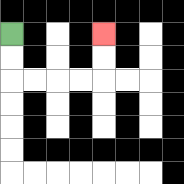{'start': '[0, 1]', 'end': '[4, 1]', 'path_directions': 'D,D,R,R,R,R,U,U', 'path_coordinates': '[[0, 1], [0, 2], [0, 3], [1, 3], [2, 3], [3, 3], [4, 3], [4, 2], [4, 1]]'}